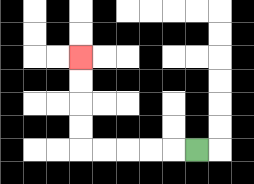{'start': '[8, 6]', 'end': '[3, 2]', 'path_directions': 'L,L,L,L,L,U,U,U,U', 'path_coordinates': '[[8, 6], [7, 6], [6, 6], [5, 6], [4, 6], [3, 6], [3, 5], [3, 4], [3, 3], [3, 2]]'}